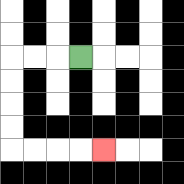{'start': '[3, 2]', 'end': '[4, 6]', 'path_directions': 'L,L,L,D,D,D,D,R,R,R,R', 'path_coordinates': '[[3, 2], [2, 2], [1, 2], [0, 2], [0, 3], [0, 4], [0, 5], [0, 6], [1, 6], [2, 6], [3, 6], [4, 6]]'}